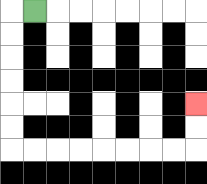{'start': '[1, 0]', 'end': '[8, 4]', 'path_directions': 'L,D,D,D,D,D,D,R,R,R,R,R,R,R,R,U,U', 'path_coordinates': '[[1, 0], [0, 0], [0, 1], [0, 2], [0, 3], [0, 4], [0, 5], [0, 6], [1, 6], [2, 6], [3, 6], [4, 6], [5, 6], [6, 6], [7, 6], [8, 6], [8, 5], [8, 4]]'}